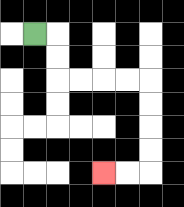{'start': '[1, 1]', 'end': '[4, 7]', 'path_directions': 'R,D,D,R,R,R,R,D,D,D,D,L,L', 'path_coordinates': '[[1, 1], [2, 1], [2, 2], [2, 3], [3, 3], [4, 3], [5, 3], [6, 3], [6, 4], [6, 5], [6, 6], [6, 7], [5, 7], [4, 7]]'}